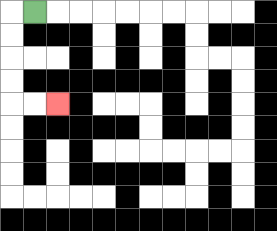{'start': '[1, 0]', 'end': '[2, 4]', 'path_directions': 'L,D,D,D,D,R,R', 'path_coordinates': '[[1, 0], [0, 0], [0, 1], [0, 2], [0, 3], [0, 4], [1, 4], [2, 4]]'}